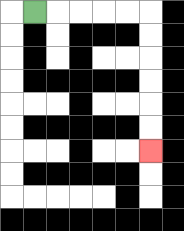{'start': '[1, 0]', 'end': '[6, 6]', 'path_directions': 'R,R,R,R,R,D,D,D,D,D,D', 'path_coordinates': '[[1, 0], [2, 0], [3, 0], [4, 0], [5, 0], [6, 0], [6, 1], [6, 2], [6, 3], [6, 4], [6, 5], [6, 6]]'}